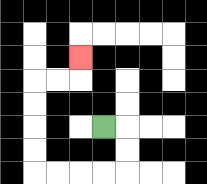{'start': '[4, 5]', 'end': '[3, 2]', 'path_directions': 'R,D,D,L,L,L,L,U,U,U,U,R,R,U', 'path_coordinates': '[[4, 5], [5, 5], [5, 6], [5, 7], [4, 7], [3, 7], [2, 7], [1, 7], [1, 6], [1, 5], [1, 4], [1, 3], [2, 3], [3, 3], [3, 2]]'}